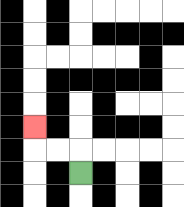{'start': '[3, 7]', 'end': '[1, 5]', 'path_directions': 'U,L,L,U', 'path_coordinates': '[[3, 7], [3, 6], [2, 6], [1, 6], [1, 5]]'}